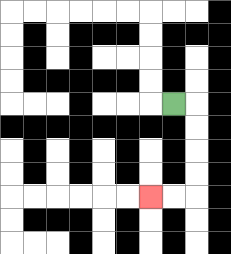{'start': '[7, 4]', 'end': '[6, 8]', 'path_directions': 'R,D,D,D,D,L,L', 'path_coordinates': '[[7, 4], [8, 4], [8, 5], [8, 6], [8, 7], [8, 8], [7, 8], [6, 8]]'}